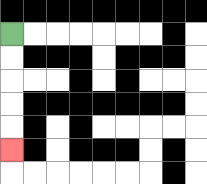{'start': '[0, 1]', 'end': '[0, 6]', 'path_directions': 'D,D,D,D,D', 'path_coordinates': '[[0, 1], [0, 2], [0, 3], [0, 4], [0, 5], [0, 6]]'}